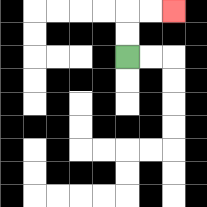{'start': '[5, 2]', 'end': '[7, 0]', 'path_directions': 'U,U,R,R', 'path_coordinates': '[[5, 2], [5, 1], [5, 0], [6, 0], [7, 0]]'}